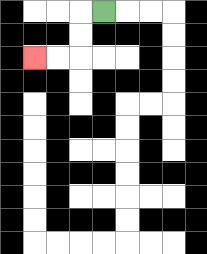{'start': '[4, 0]', 'end': '[1, 2]', 'path_directions': 'L,D,D,L,L', 'path_coordinates': '[[4, 0], [3, 0], [3, 1], [3, 2], [2, 2], [1, 2]]'}